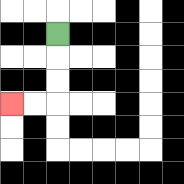{'start': '[2, 1]', 'end': '[0, 4]', 'path_directions': 'D,D,D,L,L', 'path_coordinates': '[[2, 1], [2, 2], [2, 3], [2, 4], [1, 4], [0, 4]]'}